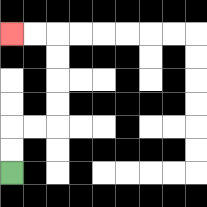{'start': '[0, 7]', 'end': '[0, 1]', 'path_directions': 'U,U,R,R,U,U,U,U,L,L', 'path_coordinates': '[[0, 7], [0, 6], [0, 5], [1, 5], [2, 5], [2, 4], [2, 3], [2, 2], [2, 1], [1, 1], [0, 1]]'}